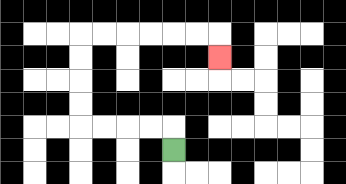{'start': '[7, 6]', 'end': '[9, 2]', 'path_directions': 'U,L,L,L,L,U,U,U,U,R,R,R,R,R,R,D', 'path_coordinates': '[[7, 6], [7, 5], [6, 5], [5, 5], [4, 5], [3, 5], [3, 4], [3, 3], [3, 2], [3, 1], [4, 1], [5, 1], [6, 1], [7, 1], [8, 1], [9, 1], [9, 2]]'}